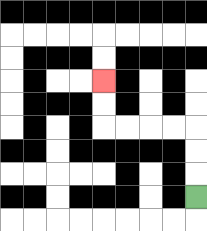{'start': '[8, 8]', 'end': '[4, 3]', 'path_directions': 'U,U,U,L,L,L,L,U,U', 'path_coordinates': '[[8, 8], [8, 7], [8, 6], [8, 5], [7, 5], [6, 5], [5, 5], [4, 5], [4, 4], [4, 3]]'}